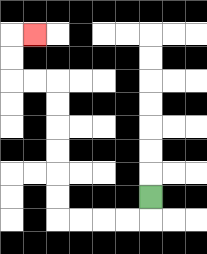{'start': '[6, 8]', 'end': '[1, 1]', 'path_directions': 'D,L,L,L,L,U,U,U,U,U,U,L,L,U,U,R', 'path_coordinates': '[[6, 8], [6, 9], [5, 9], [4, 9], [3, 9], [2, 9], [2, 8], [2, 7], [2, 6], [2, 5], [2, 4], [2, 3], [1, 3], [0, 3], [0, 2], [0, 1], [1, 1]]'}